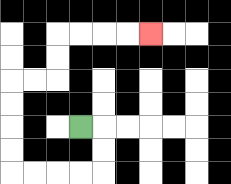{'start': '[3, 5]', 'end': '[6, 1]', 'path_directions': 'R,D,D,L,L,L,L,U,U,U,U,R,R,U,U,R,R,R,R', 'path_coordinates': '[[3, 5], [4, 5], [4, 6], [4, 7], [3, 7], [2, 7], [1, 7], [0, 7], [0, 6], [0, 5], [0, 4], [0, 3], [1, 3], [2, 3], [2, 2], [2, 1], [3, 1], [4, 1], [5, 1], [6, 1]]'}